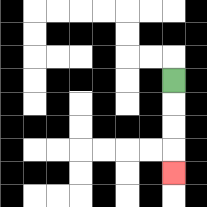{'start': '[7, 3]', 'end': '[7, 7]', 'path_directions': 'D,D,D,D', 'path_coordinates': '[[7, 3], [7, 4], [7, 5], [7, 6], [7, 7]]'}